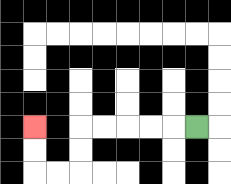{'start': '[8, 5]', 'end': '[1, 5]', 'path_directions': 'L,L,L,L,L,D,D,L,L,U,U', 'path_coordinates': '[[8, 5], [7, 5], [6, 5], [5, 5], [4, 5], [3, 5], [3, 6], [3, 7], [2, 7], [1, 7], [1, 6], [1, 5]]'}